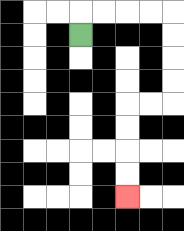{'start': '[3, 1]', 'end': '[5, 8]', 'path_directions': 'U,R,R,R,R,D,D,D,D,L,L,D,D,D,D', 'path_coordinates': '[[3, 1], [3, 0], [4, 0], [5, 0], [6, 0], [7, 0], [7, 1], [7, 2], [7, 3], [7, 4], [6, 4], [5, 4], [5, 5], [5, 6], [5, 7], [5, 8]]'}